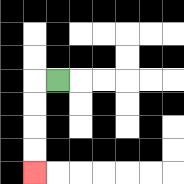{'start': '[2, 3]', 'end': '[1, 7]', 'path_directions': 'L,D,D,D,D', 'path_coordinates': '[[2, 3], [1, 3], [1, 4], [1, 5], [1, 6], [1, 7]]'}